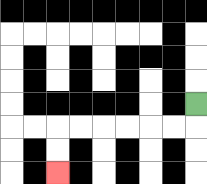{'start': '[8, 4]', 'end': '[2, 7]', 'path_directions': 'D,L,L,L,L,L,L,D,D', 'path_coordinates': '[[8, 4], [8, 5], [7, 5], [6, 5], [5, 5], [4, 5], [3, 5], [2, 5], [2, 6], [2, 7]]'}